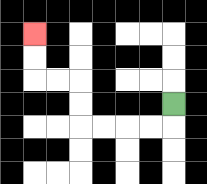{'start': '[7, 4]', 'end': '[1, 1]', 'path_directions': 'D,L,L,L,L,U,U,L,L,U,U', 'path_coordinates': '[[7, 4], [7, 5], [6, 5], [5, 5], [4, 5], [3, 5], [3, 4], [3, 3], [2, 3], [1, 3], [1, 2], [1, 1]]'}